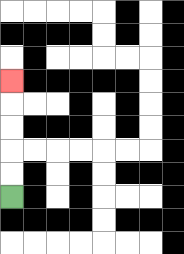{'start': '[0, 8]', 'end': '[0, 3]', 'path_directions': 'U,U,U,U,U', 'path_coordinates': '[[0, 8], [0, 7], [0, 6], [0, 5], [0, 4], [0, 3]]'}